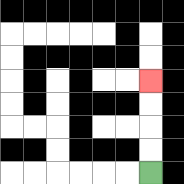{'start': '[6, 7]', 'end': '[6, 3]', 'path_directions': 'U,U,U,U', 'path_coordinates': '[[6, 7], [6, 6], [6, 5], [6, 4], [6, 3]]'}